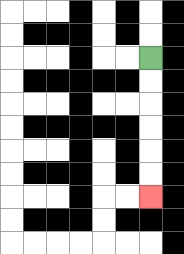{'start': '[6, 2]', 'end': '[6, 8]', 'path_directions': 'D,D,D,D,D,D', 'path_coordinates': '[[6, 2], [6, 3], [6, 4], [6, 5], [6, 6], [6, 7], [6, 8]]'}